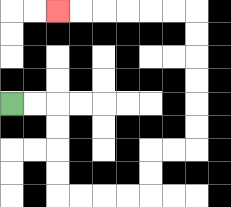{'start': '[0, 4]', 'end': '[2, 0]', 'path_directions': 'R,R,D,D,D,D,R,R,R,R,U,U,R,R,U,U,U,U,U,U,L,L,L,L,L,L', 'path_coordinates': '[[0, 4], [1, 4], [2, 4], [2, 5], [2, 6], [2, 7], [2, 8], [3, 8], [4, 8], [5, 8], [6, 8], [6, 7], [6, 6], [7, 6], [8, 6], [8, 5], [8, 4], [8, 3], [8, 2], [8, 1], [8, 0], [7, 0], [6, 0], [5, 0], [4, 0], [3, 0], [2, 0]]'}